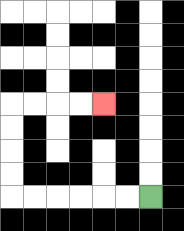{'start': '[6, 8]', 'end': '[4, 4]', 'path_directions': 'L,L,L,L,L,L,U,U,U,U,R,R,R,R', 'path_coordinates': '[[6, 8], [5, 8], [4, 8], [3, 8], [2, 8], [1, 8], [0, 8], [0, 7], [0, 6], [0, 5], [0, 4], [1, 4], [2, 4], [3, 4], [4, 4]]'}